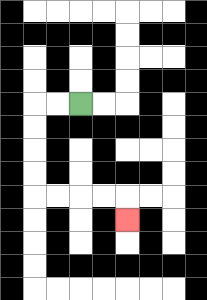{'start': '[3, 4]', 'end': '[5, 9]', 'path_directions': 'L,L,D,D,D,D,R,R,R,R,D', 'path_coordinates': '[[3, 4], [2, 4], [1, 4], [1, 5], [1, 6], [1, 7], [1, 8], [2, 8], [3, 8], [4, 8], [5, 8], [5, 9]]'}